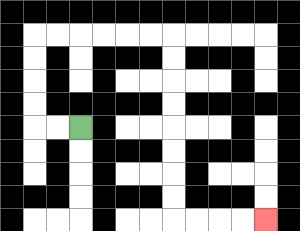{'start': '[3, 5]', 'end': '[11, 9]', 'path_directions': 'L,L,U,U,U,U,R,R,R,R,R,R,D,D,D,D,D,D,D,D,R,R,R,R', 'path_coordinates': '[[3, 5], [2, 5], [1, 5], [1, 4], [1, 3], [1, 2], [1, 1], [2, 1], [3, 1], [4, 1], [5, 1], [6, 1], [7, 1], [7, 2], [7, 3], [7, 4], [7, 5], [7, 6], [7, 7], [7, 8], [7, 9], [8, 9], [9, 9], [10, 9], [11, 9]]'}